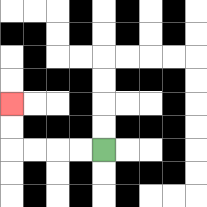{'start': '[4, 6]', 'end': '[0, 4]', 'path_directions': 'L,L,L,L,U,U', 'path_coordinates': '[[4, 6], [3, 6], [2, 6], [1, 6], [0, 6], [0, 5], [0, 4]]'}